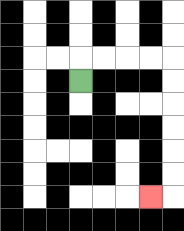{'start': '[3, 3]', 'end': '[6, 8]', 'path_directions': 'U,R,R,R,R,D,D,D,D,D,D,L', 'path_coordinates': '[[3, 3], [3, 2], [4, 2], [5, 2], [6, 2], [7, 2], [7, 3], [7, 4], [7, 5], [7, 6], [7, 7], [7, 8], [6, 8]]'}